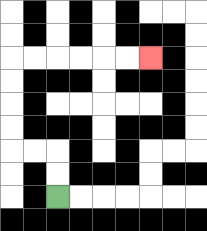{'start': '[2, 8]', 'end': '[6, 2]', 'path_directions': 'U,U,L,L,U,U,U,U,R,R,R,R,R,R', 'path_coordinates': '[[2, 8], [2, 7], [2, 6], [1, 6], [0, 6], [0, 5], [0, 4], [0, 3], [0, 2], [1, 2], [2, 2], [3, 2], [4, 2], [5, 2], [6, 2]]'}